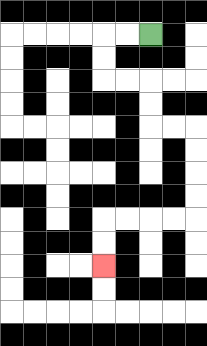{'start': '[6, 1]', 'end': '[4, 11]', 'path_directions': 'L,L,D,D,R,R,D,D,R,R,D,D,D,D,L,L,L,L,D,D', 'path_coordinates': '[[6, 1], [5, 1], [4, 1], [4, 2], [4, 3], [5, 3], [6, 3], [6, 4], [6, 5], [7, 5], [8, 5], [8, 6], [8, 7], [8, 8], [8, 9], [7, 9], [6, 9], [5, 9], [4, 9], [4, 10], [4, 11]]'}